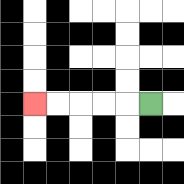{'start': '[6, 4]', 'end': '[1, 4]', 'path_directions': 'L,L,L,L,L', 'path_coordinates': '[[6, 4], [5, 4], [4, 4], [3, 4], [2, 4], [1, 4]]'}